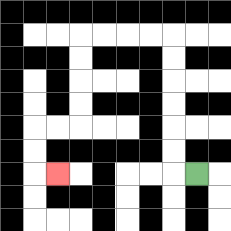{'start': '[8, 7]', 'end': '[2, 7]', 'path_directions': 'L,U,U,U,U,U,U,L,L,L,L,D,D,D,D,L,L,D,D,R', 'path_coordinates': '[[8, 7], [7, 7], [7, 6], [7, 5], [7, 4], [7, 3], [7, 2], [7, 1], [6, 1], [5, 1], [4, 1], [3, 1], [3, 2], [3, 3], [3, 4], [3, 5], [2, 5], [1, 5], [1, 6], [1, 7], [2, 7]]'}